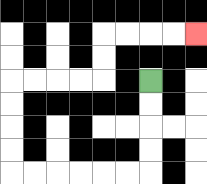{'start': '[6, 3]', 'end': '[8, 1]', 'path_directions': 'D,D,D,D,L,L,L,L,L,L,U,U,U,U,R,R,R,R,U,U,R,R,R,R', 'path_coordinates': '[[6, 3], [6, 4], [6, 5], [6, 6], [6, 7], [5, 7], [4, 7], [3, 7], [2, 7], [1, 7], [0, 7], [0, 6], [0, 5], [0, 4], [0, 3], [1, 3], [2, 3], [3, 3], [4, 3], [4, 2], [4, 1], [5, 1], [6, 1], [7, 1], [8, 1]]'}